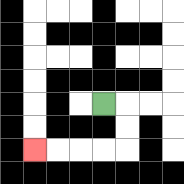{'start': '[4, 4]', 'end': '[1, 6]', 'path_directions': 'R,D,D,L,L,L,L', 'path_coordinates': '[[4, 4], [5, 4], [5, 5], [5, 6], [4, 6], [3, 6], [2, 6], [1, 6]]'}